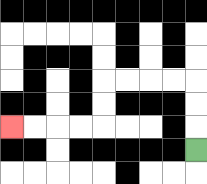{'start': '[8, 6]', 'end': '[0, 5]', 'path_directions': 'U,U,U,L,L,L,L,D,D,L,L,L,L', 'path_coordinates': '[[8, 6], [8, 5], [8, 4], [8, 3], [7, 3], [6, 3], [5, 3], [4, 3], [4, 4], [4, 5], [3, 5], [2, 5], [1, 5], [0, 5]]'}